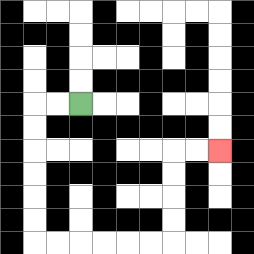{'start': '[3, 4]', 'end': '[9, 6]', 'path_directions': 'L,L,D,D,D,D,D,D,R,R,R,R,R,R,U,U,U,U,R,R', 'path_coordinates': '[[3, 4], [2, 4], [1, 4], [1, 5], [1, 6], [1, 7], [1, 8], [1, 9], [1, 10], [2, 10], [3, 10], [4, 10], [5, 10], [6, 10], [7, 10], [7, 9], [7, 8], [7, 7], [7, 6], [8, 6], [9, 6]]'}